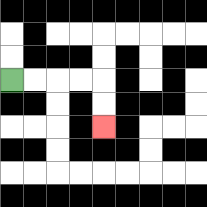{'start': '[0, 3]', 'end': '[4, 5]', 'path_directions': 'R,R,R,R,D,D', 'path_coordinates': '[[0, 3], [1, 3], [2, 3], [3, 3], [4, 3], [4, 4], [4, 5]]'}